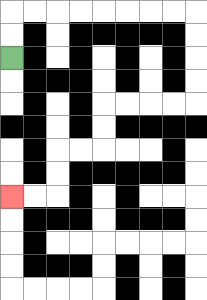{'start': '[0, 2]', 'end': '[0, 8]', 'path_directions': 'U,U,R,R,R,R,R,R,R,R,D,D,D,D,L,L,L,L,D,D,L,L,D,D,L,L', 'path_coordinates': '[[0, 2], [0, 1], [0, 0], [1, 0], [2, 0], [3, 0], [4, 0], [5, 0], [6, 0], [7, 0], [8, 0], [8, 1], [8, 2], [8, 3], [8, 4], [7, 4], [6, 4], [5, 4], [4, 4], [4, 5], [4, 6], [3, 6], [2, 6], [2, 7], [2, 8], [1, 8], [0, 8]]'}